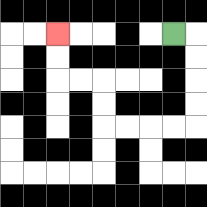{'start': '[7, 1]', 'end': '[2, 1]', 'path_directions': 'R,D,D,D,D,L,L,L,L,U,U,L,L,U,U', 'path_coordinates': '[[7, 1], [8, 1], [8, 2], [8, 3], [8, 4], [8, 5], [7, 5], [6, 5], [5, 5], [4, 5], [4, 4], [4, 3], [3, 3], [2, 3], [2, 2], [2, 1]]'}